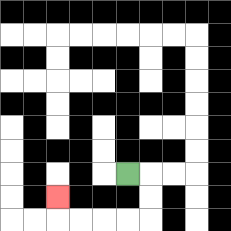{'start': '[5, 7]', 'end': '[2, 8]', 'path_directions': 'R,D,D,L,L,L,L,U', 'path_coordinates': '[[5, 7], [6, 7], [6, 8], [6, 9], [5, 9], [4, 9], [3, 9], [2, 9], [2, 8]]'}